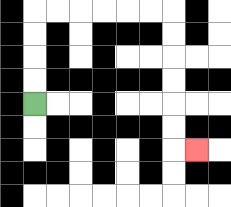{'start': '[1, 4]', 'end': '[8, 6]', 'path_directions': 'U,U,U,U,R,R,R,R,R,R,D,D,D,D,D,D,R', 'path_coordinates': '[[1, 4], [1, 3], [1, 2], [1, 1], [1, 0], [2, 0], [3, 0], [4, 0], [5, 0], [6, 0], [7, 0], [7, 1], [7, 2], [7, 3], [7, 4], [7, 5], [7, 6], [8, 6]]'}